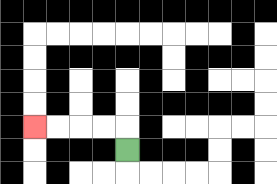{'start': '[5, 6]', 'end': '[1, 5]', 'path_directions': 'U,L,L,L,L', 'path_coordinates': '[[5, 6], [5, 5], [4, 5], [3, 5], [2, 5], [1, 5]]'}